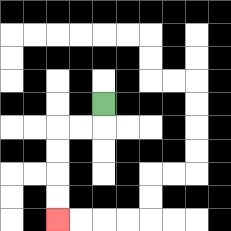{'start': '[4, 4]', 'end': '[2, 9]', 'path_directions': 'D,L,L,D,D,D,D', 'path_coordinates': '[[4, 4], [4, 5], [3, 5], [2, 5], [2, 6], [2, 7], [2, 8], [2, 9]]'}